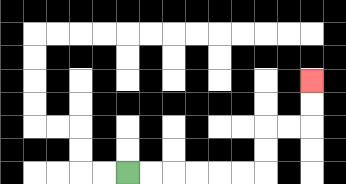{'start': '[5, 7]', 'end': '[13, 3]', 'path_directions': 'R,R,R,R,R,R,U,U,R,R,U,U', 'path_coordinates': '[[5, 7], [6, 7], [7, 7], [8, 7], [9, 7], [10, 7], [11, 7], [11, 6], [11, 5], [12, 5], [13, 5], [13, 4], [13, 3]]'}